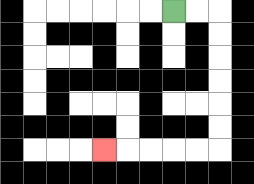{'start': '[7, 0]', 'end': '[4, 6]', 'path_directions': 'R,R,D,D,D,D,D,D,L,L,L,L,L', 'path_coordinates': '[[7, 0], [8, 0], [9, 0], [9, 1], [9, 2], [9, 3], [9, 4], [9, 5], [9, 6], [8, 6], [7, 6], [6, 6], [5, 6], [4, 6]]'}